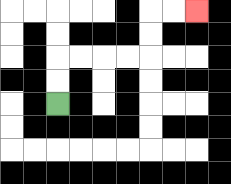{'start': '[2, 4]', 'end': '[8, 0]', 'path_directions': 'U,U,R,R,R,R,U,U,R,R', 'path_coordinates': '[[2, 4], [2, 3], [2, 2], [3, 2], [4, 2], [5, 2], [6, 2], [6, 1], [6, 0], [7, 0], [8, 0]]'}